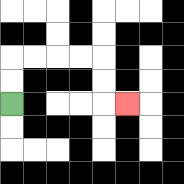{'start': '[0, 4]', 'end': '[5, 4]', 'path_directions': 'U,U,R,R,R,R,D,D,R', 'path_coordinates': '[[0, 4], [0, 3], [0, 2], [1, 2], [2, 2], [3, 2], [4, 2], [4, 3], [4, 4], [5, 4]]'}